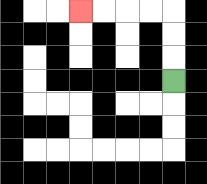{'start': '[7, 3]', 'end': '[3, 0]', 'path_directions': 'U,U,U,L,L,L,L', 'path_coordinates': '[[7, 3], [7, 2], [7, 1], [7, 0], [6, 0], [5, 0], [4, 0], [3, 0]]'}